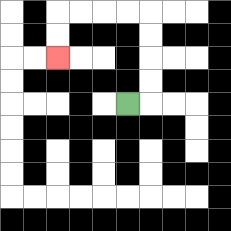{'start': '[5, 4]', 'end': '[2, 2]', 'path_directions': 'R,U,U,U,U,L,L,L,L,D,D', 'path_coordinates': '[[5, 4], [6, 4], [6, 3], [6, 2], [6, 1], [6, 0], [5, 0], [4, 0], [3, 0], [2, 0], [2, 1], [2, 2]]'}